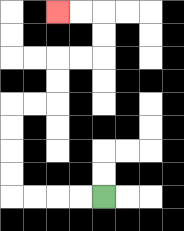{'start': '[4, 8]', 'end': '[2, 0]', 'path_directions': 'L,L,L,L,U,U,U,U,R,R,U,U,R,R,U,U,L,L', 'path_coordinates': '[[4, 8], [3, 8], [2, 8], [1, 8], [0, 8], [0, 7], [0, 6], [0, 5], [0, 4], [1, 4], [2, 4], [2, 3], [2, 2], [3, 2], [4, 2], [4, 1], [4, 0], [3, 0], [2, 0]]'}